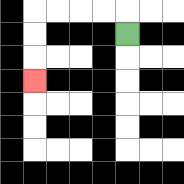{'start': '[5, 1]', 'end': '[1, 3]', 'path_directions': 'U,L,L,L,L,D,D,D', 'path_coordinates': '[[5, 1], [5, 0], [4, 0], [3, 0], [2, 0], [1, 0], [1, 1], [1, 2], [1, 3]]'}